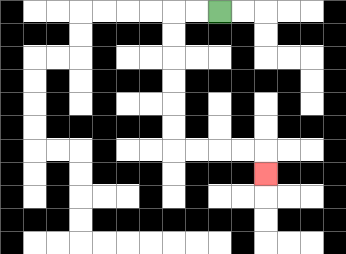{'start': '[9, 0]', 'end': '[11, 7]', 'path_directions': 'L,L,D,D,D,D,D,D,R,R,R,R,D', 'path_coordinates': '[[9, 0], [8, 0], [7, 0], [7, 1], [7, 2], [7, 3], [7, 4], [7, 5], [7, 6], [8, 6], [9, 6], [10, 6], [11, 6], [11, 7]]'}